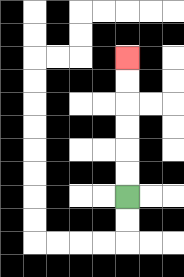{'start': '[5, 8]', 'end': '[5, 2]', 'path_directions': 'U,U,U,U,U,U', 'path_coordinates': '[[5, 8], [5, 7], [5, 6], [5, 5], [5, 4], [5, 3], [5, 2]]'}